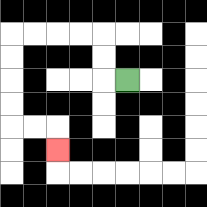{'start': '[5, 3]', 'end': '[2, 6]', 'path_directions': 'L,U,U,L,L,L,L,D,D,D,D,R,R,D', 'path_coordinates': '[[5, 3], [4, 3], [4, 2], [4, 1], [3, 1], [2, 1], [1, 1], [0, 1], [0, 2], [0, 3], [0, 4], [0, 5], [1, 5], [2, 5], [2, 6]]'}